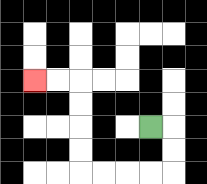{'start': '[6, 5]', 'end': '[1, 3]', 'path_directions': 'R,D,D,L,L,L,L,U,U,U,U,L,L', 'path_coordinates': '[[6, 5], [7, 5], [7, 6], [7, 7], [6, 7], [5, 7], [4, 7], [3, 7], [3, 6], [3, 5], [3, 4], [3, 3], [2, 3], [1, 3]]'}